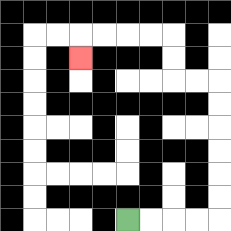{'start': '[5, 9]', 'end': '[3, 2]', 'path_directions': 'R,R,R,R,U,U,U,U,U,U,L,L,U,U,L,L,L,L,D', 'path_coordinates': '[[5, 9], [6, 9], [7, 9], [8, 9], [9, 9], [9, 8], [9, 7], [9, 6], [9, 5], [9, 4], [9, 3], [8, 3], [7, 3], [7, 2], [7, 1], [6, 1], [5, 1], [4, 1], [3, 1], [3, 2]]'}